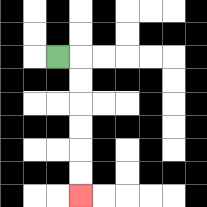{'start': '[2, 2]', 'end': '[3, 8]', 'path_directions': 'R,D,D,D,D,D,D', 'path_coordinates': '[[2, 2], [3, 2], [3, 3], [3, 4], [3, 5], [3, 6], [3, 7], [3, 8]]'}